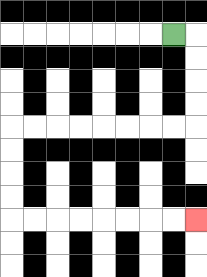{'start': '[7, 1]', 'end': '[8, 9]', 'path_directions': 'R,D,D,D,D,L,L,L,L,L,L,L,L,D,D,D,D,R,R,R,R,R,R,R,R', 'path_coordinates': '[[7, 1], [8, 1], [8, 2], [8, 3], [8, 4], [8, 5], [7, 5], [6, 5], [5, 5], [4, 5], [3, 5], [2, 5], [1, 5], [0, 5], [0, 6], [0, 7], [0, 8], [0, 9], [1, 9], [2, 9], [3, 9], [4, 9], [5, 9], [6, 9], [7, 9], [8, 9]]'}